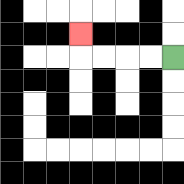{'start': '[7, 2]', 'end': '[3, 1]', 'path_directions': 'L,L,L,L,U', 'path_coordinates': '[[7, 2], [6, 2], [5, 2], [4, 2], [3, 2], [3, 1]]'}